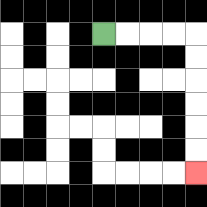{'start': '[4, 1]', 'end': '[8, 7]', 'path_directions': 'R,R,R,R,D,D,D,D,D,D', 'path_coordinates': '[[4, 1], [5, 1], [6, 1], [7, 1], [8, 1], [8, 2], [8, 3], [8, 4], [8, 5], [8, 6], [8, 7]]'}